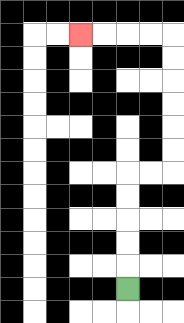{'start': '[5, 12]', 'end': '[3, 1]', 'path_directions': 'U,U,U,U,U,R,R,U,U,U,U,U,U,L,L,L,L', 'path_coordinates': '[[5, 12], [5, 11], [5, 10], [5, 9], [5, 8], [5, 7], [6, 7], [7, 7], [7, 6], [7, 5], [7, 4], [7, 3], [7, 2], [7, 1], [6, 1], [5, 1], [4, 1], [3, 1]]'}